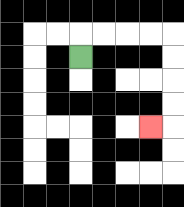{'start': '[3, 2]', 'end': '[6, 5]', 'path_directions': 'U,R,R,R,R,D,D,D,D,L', 'path_coordinates': '[[3, 2], [3, 1], [4, 1], [5, 1], [6, 1], [7, 1], [7, 2], [7, 3], [7, 4], [7, 5], [6, 5]]'}